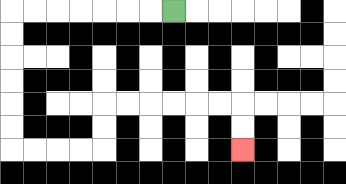{'start': '[7, 0]', 'end': '[10, 6]', 'path_directions': 'L,L,L,L,L,L,L,D,D,D,D,D,D,R,R,R,R,U,U,R,R,R,R,R,R,D,D', 'path_coordinates': '[[7, 0], [6, 0], [5, 0], [4, 0], [3, 0], [2, 0], [1, 0], [0, 0], [0, 1], [0, 2], [0, 3], [0, 4], [0, 5], [0, 6], [1, 6], [2, 6], [3, 6], [4, 6], [4, 5], [4, 4], [5, 4], [6, 4], [7, 4], [8, 4], [9, 4], [10, 4], [10, 5], [10, 6]]'}